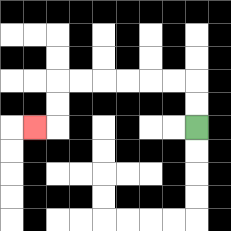{'start': '[8, 5]', 'end': '[1, 5]', 'path_directions': 'U,U,L,L,L,L,L,L,D,D,L', 'path_coordinates': '[[8, 5], [8, 4], [8, 3], [7, 3], [6, 3], [5, 3], [4, 3], [3, 3], [2, 3], [2, 4], [2, 5], [1, 5]]'}